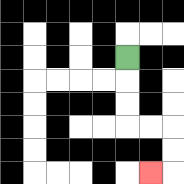{'start': '[5, 2]', 'end': '[6, 7]', 'path_directions': 'D,D,D,R,R,D,D,L', 'path_coordinates': '[[5, 2], [5, 3], [5, 4], [5, 5], [6, 5], [7, 5], [7, 6], [7, 7], [6, 7]]'}